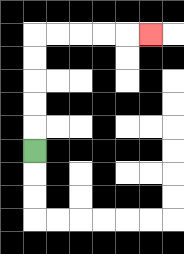{'start': '[1, 6]', 'end': '[6, 1]', 'path_directions': 'U,U,U,U,U,R,R,R,R,R', 'path_coordinates': '[[1, 6], [1, 5], [1, 4], [1, 3], [1, 2], [1, 1], [2, 1], [3, 1], [4, 1], [5, 1], [6, 1]]'}